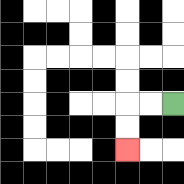{'start': '[7, 4]', 'end': '[5, 6]', 'path_directions': 'L,L,D,D', 'path_coordinates': '[[7, 4], [6, 4], [5, 4], [5, 5], [5, 6]]'}